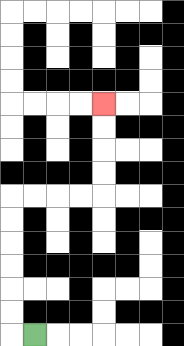{'start': '[1, 14]', 'end': '[4, 4]', 'path_directions': 'L,U,U,U,U,U,U,R,R,R,R,U,U,U,U', 'path_coordinates': '[[1, 14], [0, 14], [0, 13], [0, 12], [0, 11], [0, 10], [0, 9], [0, 8], [1, 8], [2, 8], [3, 8], [4, 8], [4, 7], [4, 6], [4, 5], [4, 4]]'}